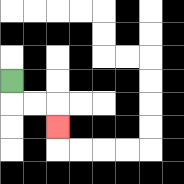{'start': '[0, 3]', 'end': '[2, 5]', 'path_directions': 'D,R,R,D', 'path_coordinates': '[[0, 3], [0, 4], [1, 4], [2, 4], [2, 5]]'}